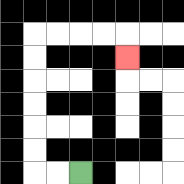{'start': '[3, 7]', 'end': '[5, 2]', 'path_directions': 'L,L,U,U,U,U,U,U,R,R,R,R,D', 'path_coordinates': '[[3, 7], [2, 7], [1, 7], [1, 6], [1, 5], [1, 4], [1, 3], [1, 2], [1, 1], [2, 1], [3, 1], [4, 1], [5, 1], [5, 2]]'}